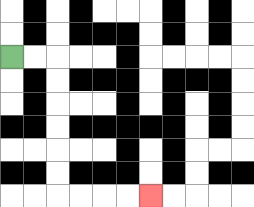{'start': '[0, 2]', 'end': '[6, 8]', 'path_directions': 'R,R,D,D,D,D,D,D,R,R,R,R', 'path_coordinates': '[[0, 2], [1, 2], [2, 2], [2, 3], [2, 4], [2, 5], [2, 6], [2, 7], [2, 8], [3, 8], [4, 8], [5, 8], [6, 8]]'}